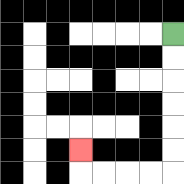{'start': '[7, 1]', 'end': '[3, 6]', 'path_directions': 'D,D,D,D,D,D,L,L,L,L,U', 'path_coordinates': '[[7, 1], [7, 2], [7, 3], [7, 4], [7, 5], [7, 6], [7, 7], [6, 7], [5, 7], [4, 7], [3, 7], [3, 6]]'}